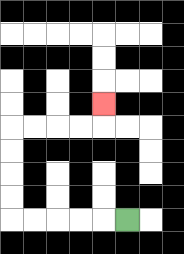{'start': '[5, 9]', 'end': '[4, 4]', 'path_directions': 'L,L,L,L,L,U,U,U,U,R,R,R,R,U', 'path_coordinates': '[[5, 9], [4, 9], [3, 9], [2, 9], [1, 9], [0, 9], [0, 8], [0, 7], [0, 6], [0, 5], [1, 5], [2, 5], [3, 5], [4, 5], [4, 4]]'}